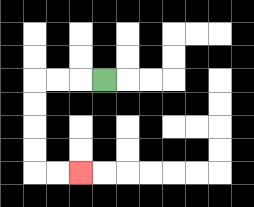{'start': '[4, 3]', 'end': '[3, 7]', 'path_directions': 'L,L,L,D,D,D,D,R,R', 'path_coordinates': '[[4, 3], [3, 3], [2, 3], [1, 3], [1, 4], [1, 5], [1, 6], [1, 7], [2, 7], [3, 7]]'}